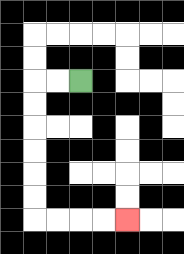{'start': '[3, 3]', 'end': '[5, 9]', 'path_directions': 'L,L,D,D,D,D,D,D,R,R,R,R', 'path_coordinates': '[[3, 3], [2, 3], [1, 3], [1, 4], [1, 5], [1, 6], [1, 7], [1, 8], [1, 9], [2, 9], [3, 9], [4, 9], [5, 9]]'}